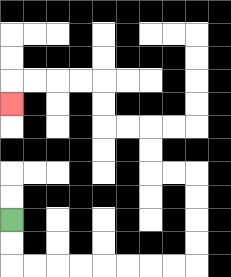{'start': '[0, 9]', 'end': '[0, 4]', 'path_directions': 'D,D,R,R,R,R,R,R,R,R,U,U,U,U,L,L,U,U,L,L,U,U,L,L,L,L,D', 'path_coordinates': '[[0, 9], [0, 10], [0, 11], [1, 11], [2, 11], [3, 11], [4, 11], [5, 11], [6, 11], [7, 11], [8, 11], [8, 10], [8, 9], [8, 8], [8, 7], [7, 7], [6, 7], [6, 6], [6, 5], [5, 5], [4, 5], [4, 4], [4, 3], [3, 3], [2, 3], [1, 3], [0, 3], [0, 4]]'}